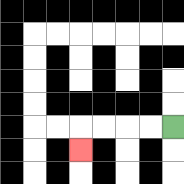{'start': '[7, 5]', 'end': '[3, 6]', 'path_directions': 'L,L,L,L,D', 'path_coordinates': '[[7, 5], [6, 5], [5, 5], [4, 5], [3, 5], [3, 6]]'}